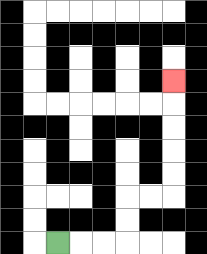{'start': '[2, 10]', 'end': '[7, 3]', 'path_directions': 'R,R,R,U,U,R,R,U,U,U,U,U', 'path_coordinates': '[[2, 10], [3, 10], [4, 10], [5, 10], [5, 9], [5, 8], [6, 8], [7, 8], [7, 7], [7, 6], [7, 5], [7, 4], [7, 3]]'}